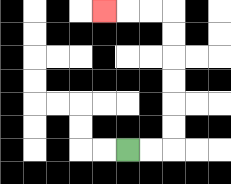{'start': '[5, 6]', 'end': '[4, 0]', 'path_directions': 'R,R,U,U,U,U,U,U,L,L,L', 'path_coordinates': '[[5, 6], [6, 6], [7, 6], [7, 5], [7, 4], [7, 3], [7, 2], [7, 1], [7, 0], [6, 0], [5, 0], [4, 0]]'}